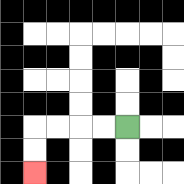{'start': '[5, 5]', 'end': '[1, 7]', 'path_directions': 'L,L,L,L,D,D', 'path_coordinates': '[[5, 5], [4, 5], [3, 5], [2, 5], [1, 5], [1, 6], [1, 7]]'}